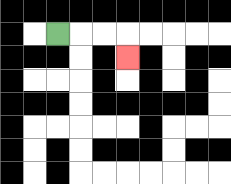{'start': '[2, 1]', 'end': '[5, 2]', 'path_directions': 'R,R,R,D', 'path_coordinates': '[[2, 1], [3, 1], [4, 1], [5, 1], [5, 2]]'}